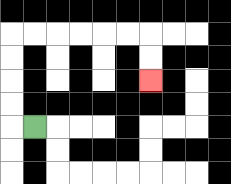{'start': '[1, 5]', 'end': '[6, 3]', 'path_directions': 'L,U,U,U,U,R,R,R,R,R,R,D,D', 'path_coordinates': '[[1, 5], [0, 5], [0, 4], [0, 3], [0, 2], [0, 1], [1, 1], [2, 1], [3, 1], [4, 1], [5, 1], [6, 1], [6, 2], [6, 3]]'}